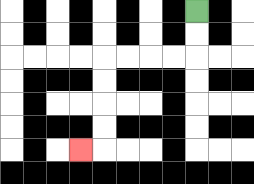{'start': '[8, 0]', 'end': '[3, 6]', 'path_directions': 'D,D,L,L,L,L,D,D,D,D,L', 'path_coordinates': '[[8, 0], [8, 1], [8, 2], [7, 2], [6, 2], [5, 2], [4, 2], [4, 3], [4, 4], [4, 5], [4, 6], [3, 6]]'}